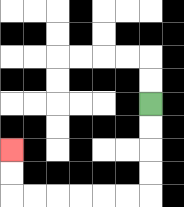{'start': '[6, 4]', 'end': '[0, 6]', 'path_directions': 'D,D,D,D,L,L,L,L,L,L,U,U', 'path_coordinates': '[[6, 4], [6, 5], [6, 6], [6, 7], [6, 8], [5, 8], [4, 8], [3, 8], [2, 8], [1, 8], [0, 8], [0, 7], [0, 6]]'}